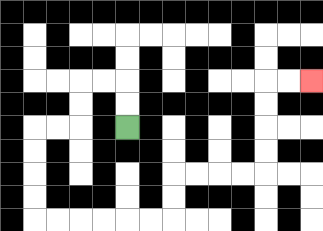{'start': '[5, 5]', 'end': '[13, 3]', 'path_directions': 'U,U,L,L,D,D,L,L,D,D,D,D,R,R,R,R,R,R,U,U,R,R,R,R,U,U,U,U,R,R', 'path_coordinates': '[[5, 5], [5, 4], [5, 3], [4, 3], [3, 3], [3, 4], [3, 5], [2, 5], [1, 5], [1, 6], [1, 7], [1, 8], [1, 9], [2, 9], [3, 9], [4, 9], [5, 9], [6, 9], [7, 9], [7, 8], [7, 7], [8, 7], [9, 7], [10, 7], [11, 7], [11, 6], [11, 5], [11, 4], [11, 3], [12, 3], [13, 3]]'}